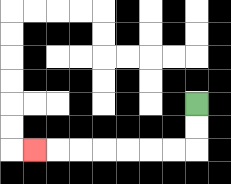{'start': '[8, 4]', 'end': '[1, 6]', 'path_directions': 'D,D,L,L,L,L,L,L,L', 'path_coordinates': '[[8, 4], [8, 5], [8, 6], [7, 6], [6, 6], [5, 6], [4, 6], [3, 6], [2, 6], [1, 6]]'}